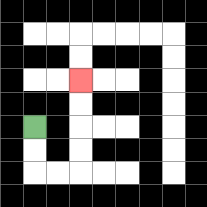{'start': '[1, 5]', 'end': '[3, 3]', 'path_directions': 'D,D,R,R,U,U,U,U', 'path_coordinates': '[[1, 5], [1, 6], [1, 7], [2, 7], [3, 7], [3, 6], [3, 5], [3, 4], [3, 3]]'}